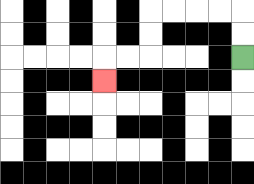{'start': '[10, 2]', 'end': '[4, 3]', 'path_directions': 'U,U,L,L,L,L,D,D,L,L,D', 'path_coordinates': '[[10, 2], [10, 1], [10, 0], [9, 0], [8, 0], [7, 0], [6, 0], [6, 1], [6, 2], [5, 2], [4, 2], [4, 3]]'}